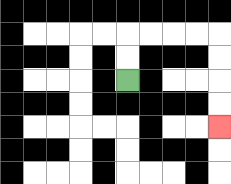{'start': '[5, 3]', 'end': '[9, 5]', 'path_directions': 'U,U,R,R,R,R,D,D,D,D', 'path_coordinates': '[[5, 3], [5, 2], [5, 1], [6, 1], [7, 1], [8, 1], [9, 1], [9, 2], [9, 3], [9, 4], [9, 5]]'}